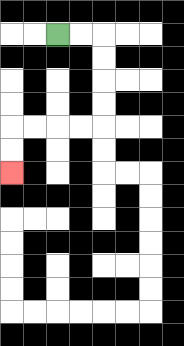{'start': '[2, 1]', 'end': '[0, 7]', 'path_directions': 'R,R,D,D,D,D,L,L,L,L,D,D', 'path_coordinates': '[[2, 1], [3, 1], [4, 1], [4, 2], [4, 3], [4, 4], [4, 5], [3, 5], [2, 5], [1, 5], [0, 5], [0, 6], [0, 7]]'}